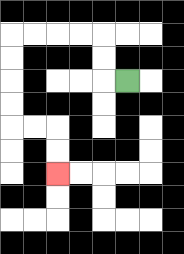{'start': '[5, 3]', 'end': '[2, 7]', 'path_directions': 'L,U,U,L,L,L,L,D,D,D,D,R,R,D,D', 'path_coordinates': '[[5, 3], [4, 3], [4, 2], [4, 1], [3, 1], [2, 1], [1, 1], [0, 1], [0, 2], [0, 3], [0, 4], [0, 5], [1, 5], [2, 5], [2, 6], [2, 7]]'}